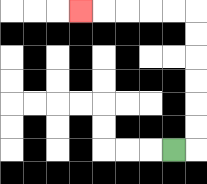{'start': '[7, 6]', 'end': '[3, 0]', 'path_directions': 'R,U,U,U,U,U,U,L,L,L,L,L', 'path_coordinates': '[[7, 6], [8, 6], [8, 5], [8, 4], [8, 3], [8, 2], [8, 1], [8, 0], [7, 0], [6, 0], [5, 0], [4, 0], [3, 0]]'}